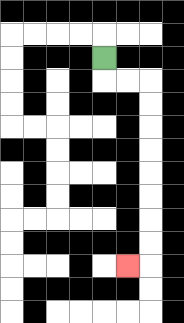{'start': '[4, 2]', 'end': '[5, 11]', 'path_directions': 'D,R,R,D,D,D,D,D,D,D,D,L', 'path_coordinates': '[[4, 2], [4, 3], [5, 3], [6, 3], [6, 4], [6, 5], [6, 6], [6, 7], [6, 8], [6, 9], [6, 10], [6, 11], [5, 11]]'}